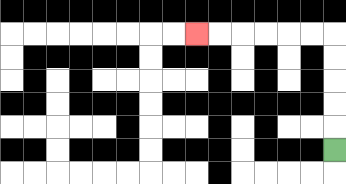{'start': '[14, 6]', 'end': '[8, 1]', 'path_directions': 'U,U,U,U,U,L,L,L,L,L,L', 'path_coordinates': '[[14, 6], [14, 5], [14, 4], [14, 3], [14, 2], [14, 1], [13, 1], [12, 1], [11, 1], [10, 1], [9, 1], [8, 1]]'}